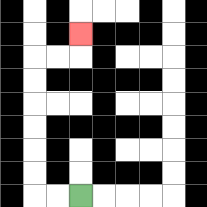{'start': '[3, 8]', 'end': '[3, 1]', 'path_directions': 'L,L,U,U,U,U,U,U,R,R,U', 'path_coordinates': '[[3, 8], [2, 8], [1, 8], [1, 7], [1, 6], [1, 5], [1, 4], [1, 3], [1, 2], [2, 2], [3, 2], [3, 1]]'}